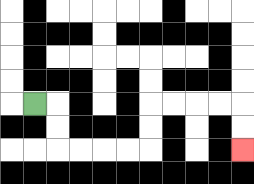{'start': '[1, 4]', 'end': '[10, 6]', 'path_directions': 'R,D,D,R,R,R,R,U,U,R,R,R,R,D,D', 'path_coordinates': '[[1, 4], [2, 4], [2, 5], [2, 6], [3, 6], [4, 6], [5, 6], [6, 6], [6, 5], [6, 4], [7, 4], [8, 4], [9, 4], [10, 4], [10, 5], [10, 6]]'}